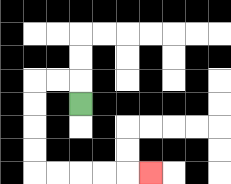{'start': '[3, 4]', 'end': '[6, 7]', 'path_directions': 'U,L,L,D,D,D,D,R,R,R,R,R', 'path_coordinates': '[[3, 4], [3, 3], [2, 3], [1, 3], [1, 4], [1, 5], [1, 6], [1, 7], [2, 7], [3, 7], [4, 7], [5, 7], [6, 7]]'}